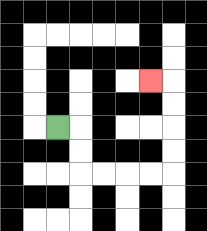{'start': '[2, 5]', 'end': '[6, 3]', 'path_directions': 'R,D,D,R,R,R,R,U,U,U,U,L', 'path_coordinates': '[[2, 5], [3, 5], [3, 6], [3, 7], [4, 7], [5, 7], [6, 7], [7, 7], [7, 6], [7, 5], [7, 4], [7, 3], [6, 3]]'}